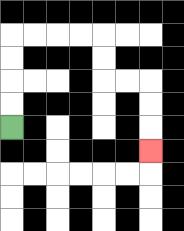{'start': '[0, 5]', 'end': '[6, 6]', 'path_directions': 'U,U,U,U,R,R,R,R,D,D,R,R,D,D,D', 'path_coordinates': '[[0, 5], [0, 4], [0, 3], [0, 2], [0, 1], [1, 1], [2, 1], [3, 1], [4, 1], [4, 2], [4, 3], [5, 3], [6, 3], [6, 4], [6, 5], [6, 6]]'}